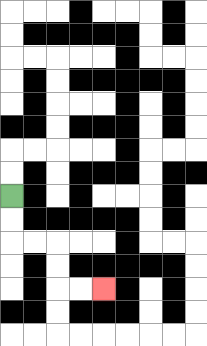{'start': '[0, 8]', 'end': '[4, 12]', 'path_directions': 'D,D,R,R,D,D,R,R', 'path_coordinates': '[[0, 8], [0, 9], [0, 10], [1, 10], [2, 10], [2, 11], [2, 12], [3, 12], [4, 12]]'}